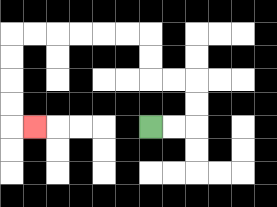{'start': '[6, 5]', 'end': '[1, 5]', 'path_directions': 'R,R,U,U,L,L,U,U,L,L,L,L,L,L,D,D,D,D,R', 'path_coordinates': '[[6, 5], [7, 5], [8, 5], [8, 4], [8, 3], [7, 3], [6, 3], [6, 2], [6, 1], [5, 1], [4, 1], [3, 1], [2, 1], [1, 1], [0, 1], [0, 2], [0, 3], [0, 4], [0, 5], [1, 5]]'}